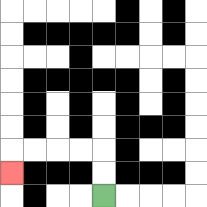{'start': '[4, 8]', 'end': '[0, 7]', 'path_directions': 'U,U,L,L,L,L,D', 'path_coordinates': '[[4, 8], [4, 7], [4, 6], [3, 6], [2, 6], [1, 6], [0, 6], [0, 7]]'}